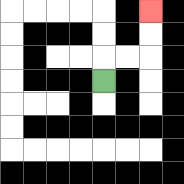{'start': '[4, 3]', 'end': '[6, 0]', 'path_directions': 'U,R,R,U,U', 'path_coordinates': '[[4, 3], [4, 2], [5, 2], [6, 2], [6, 1], [6, 0]]'}